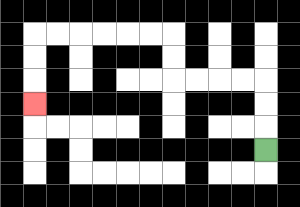{'start': '[11, 6]', 'end': '[1, 4]', 'path_directions': 'U,U,U,L,L,L,L,U,U,L,L,L,L,L,L,D,D,D', 'path_coordinates': '[[11, 6], [11, 5], [11, 4], [11, 3], [10, 3], [9, 3], [8, 3], [7, 3], [7, 2], [7, 1], [6, 1], [5, 1], [4, 1], [3, 1], [2, 1], [1, 1], [1, 2], [1, 3], [1, 4]]'}